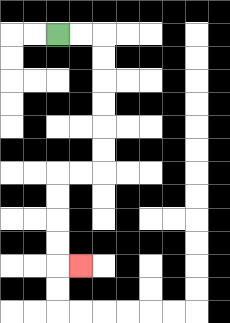{'start': '[2, 1]', 'end': '[3, 11]', 'path_directions': 'R,R,D,D,D,D,D,D,L,L,D,D,D,D,R', 'path_coordinates': '[[2, 1], [3, 1], [4, 1], [4, 2], [4, 3], [4, 4], [4, 5], [4, 6], [4, 7], [3, 7], [2, 7], [2, 8], [2, 9], [2, 10], [2, 11], [3, 11]]'}